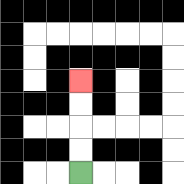{'start': '[3, 7]', 'end': '[3, 3]', 'path_directions': 'U,U,U,U', 'path_coordinates': '[[3, 7], [3, 6], [3, 5], [3, 4], [3, 3]]'}